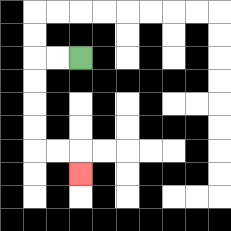{'start': '[3, 2]', 'end': '[3, 7]', 'path_directions': 'L,L,D,D,D,D,R,R,D', 'path_coordinates': '[[3, 2], [2, 2], [1, 2], [1, 3], [1, 4], [1, 5], [1, 6], [2, 6], [3, 6], [3, 7]]'}